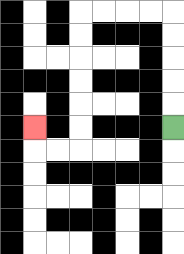{'start': '[7, 5]', 'end': '[1, 5]', 'path_directions': 'U,U,U,U,U,L,L,L,L,D,D,D,D,D,D,L,L,U', 'path_coordinates': '[[7, 5], [7, 4], [7, 3], [7, 2], [7, 1], [7, 0], [6, 0], [5, 0], [4, 0], [3, 0], [3, 1], [3, 2], [3, 3], [3, 4], [3, 5], [3, 6], [2, 6], [1, 6], [1, 5]]'}